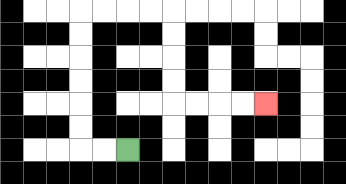{'start': '[5, 6]', 'end': '[11, 4]', 'path_directions': 'L,L,U,U,U,U,U,U,R,R,R,R,D,D,D,D,R,R,R,R', 'path_coordinates': '[[5, 6], [4, 6], [3, 6], [3, 5], [3, 4], [3, 3], [3, 2], [3, 1], [3, 0], [4, 0], [5, 0], [6, 0], [7, 0], [7, 1], [7, 2], [7, 3], [7, 4], [8, 4], [9, 4], [10, 4], [11, 4]]'}